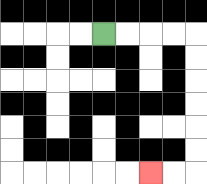{'start': '[4, 1]', 'end': '[6, 7]', 'path_directions': 'R,R,R,R,D,D,D,D,D,D,L,L', 'path_coordinates': '[[4, 1], [5, 1], [6, 1], [7, 1], [8, 1], [8, 2], [8, 3], [8, 4], [8, 5], [8, 6], [8, 7], [7, 7], [6, 7]]'}